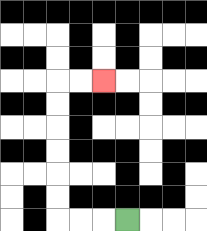{'start': '[5, 9]', 'end': '[4, 3]', 'path_directions': 'L,L,L,U,U,U,U,U,U,R,R', 'path_coordinates': '[[5, 9], [4, 9], [3, 9], [2, 9], [2, 8], [2, 7], [2, 6], [2, 5], [2, 4], [2, 3], [3, 3], [4, 3]]'}